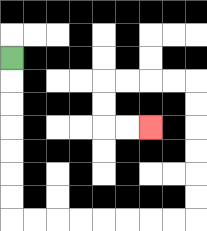{'start': '[0, 2]', 'end': '[6, 5]', 'path_directions': 'D,D,D,D,D,D,D,R,R,R,R,R,R,R,R,U,U,U,U,U,U,L,L,L,L,D,D,R,R', 'path_coordinates': '[[0, 2], [0, 3], [0, 4], [0, 5], [0, 6], [0, 7], [0, 8], [0, 9], [1, 9], [2, 9], [3, 9], [4, 9], [5, 9], [6, 9], [7, 9], [8, 9], [8, 8], [8, 7], [8, 6], [8, 5], [8, 4], [8, 3], [7, 3], [6, 3], [5, 3], [4, 3], [4, 4], [4, 5], [5, 5], [6, 5]]'}